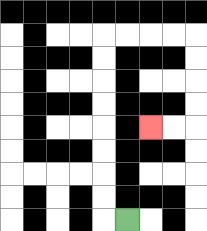{'start': '[5, 9]', 'end': '[6, 5]', 'path_directions': 'L,U,U,U,U,U,U,U,U,R,R,R,R,D,D,D,D,L,L', 'path_coordinates': '[[5, 9], [4, 9], [4, 8], [4, 7], [4, 6], [4, 5], [4, 4], [4, 3], [4, 2], [4, 1], [5, 1], [6, 1], [7, 1], [8, 1], [8, 2], [8, 3], [8, 4], [8, 5], [7, 5], [6, 5]]'}